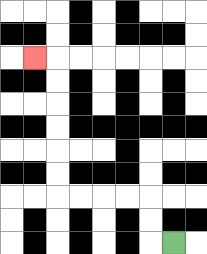{'start': '[7, 10]', 'end': '[1, 2]', 'path_directions': 'L,U,U,L,L,L,L,U,U,U,U,U,U,L', 'path_coordinates': '[[7, 10], [6, 10], [6, 9], [6, 8], [5, 8], [4, 8], [3, 8], [2, 8], [2, 7], [2, 6], [2, 5], [2, 4], [2, 3], [2, 2], [1, 2]]'}